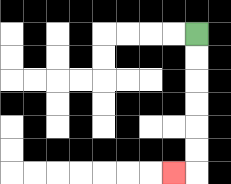{'start': '[8, 1]', 'end': '[7, 7]', 'path_directions': 'D,D,D,D,D,D,L', 'path_coordinates': '[[8, 1], [8, 2], [8, 3], [8, 4], [8, 5], [8, 6], [8, 7], [7, 7]]'}